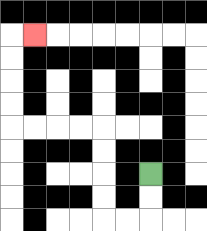{'start': '[6, 7]', 'end': '[1, 1]', 'path_directions': 'D,D,L,L,U,U,U,U,L,L,L,L,U,U,U,U,R', 'path_coordinates': '[[6, 7], [6, 8], [6, 9], [5, 9], [4, 9], [4, 8], [4, 7], [4, 6], [4, 5], [3, 5], [2, 5], [1, 5], [0, 5], [0, 4], [0, 3], [0, 2], [0, 1], [1, 1]]'}